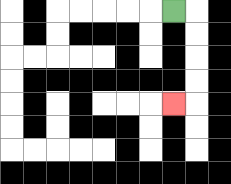{'start': '[7, 0]', 'end': '[7, 4]', 'path_directions': 'R,D,D,D,D,L', 'path_coordinates': '[[7, 0], [8, 0], [8, 1], [8, 2], [8, 3], [8, 4], [7, 4]]'}